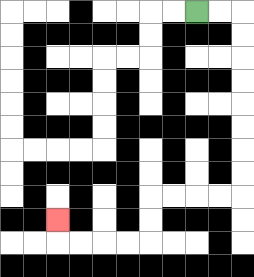{'start': '[8, 0]', 'end': '[2, 9]', 'path_directions': 'R,R,D,D,D,D,D,D,D,D,L,L,L,L,D,D,L,L,L,L,U', 'path_coordinates': '[[8, 0], [9, 0], [10, 0], [10, 1], [10, 2], [10, 3], [10, 4], [10, 5], [10, 6], [10, 7], [10, 8], [9, 8], [8, 8], [7, 8], [6, 8], [6, 9], [6, 10], [5, 10], [4, 10], [3, 10], [2, 10], [2, 9]]'}